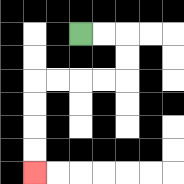{'start': '[3, 1]', 'end': '[1, 7]', 'path_directions': 'R,R,D,D,L,L,L,L,D,D,D,D', 'path_coordinates': '[[3, 1], [4, 1], [5, 1], [5, 2], [5, 3], [4, 3], [3, 3], [2, 3], [1, 3], [1, 4], [1, 5], [1, 6], [1, 7]]'}